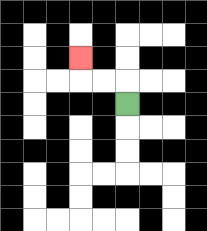{'start': '[5, 4]', 'end': '[3, 2]', 'path_directions': 'U,L,L,U', 'path_coordinates': '[[5, 4], [5, 3], [4, 3], [3, 3], [3, 2]]'}